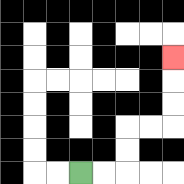{'start': '[3, 7]', 'end': '[7, 2]', 'path_directions': 'R,R,U,U,R,R,U,U,U', 'path_coordinates': '[[3, 7], [4, 7], [5, 7], [5, 6], [5, 5], [6, 5], [7, 5], [7, 4], [7, 3], [7, 2]]'}